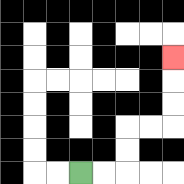{'start': '[3, 7]', 'end': '[7, 2]', 'path_directions': 'R,R,U,U,R,R,U,U,U', 'path_coordinates': '[[3, 7], [4, 7], [5, 7], [5, 6], [5, 5], [6, 5], [7, 5], [7, 4], [7, 3], [7, 2]]'}